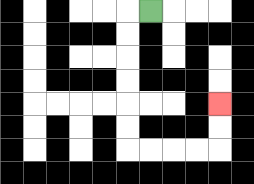{'start': '[6, 0]', 'end': '[9, 4]', 'path_directions': 'L,D,D,D,D,D,D,R,R,R,R,U,U', 'path_coordinates': '[[6, 0], [5, 0], [5, 1], [5, 2], [5, 3], [5, 4], [5, 5], [5, 6], [6, 6], [7, 6], [8, 6], [9, 6], [9, 5], [9, 4]]'}